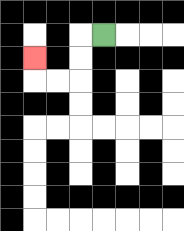{'start': '[4, 1]', 'end': '[1, 2]', 'path_directions': 'L,D,D,L,L,U', 'path_coordinates': '[[4, 1], [3, 1], [3, 2], [3, 3], [2, 3], [1, 3], [1, 2]]'}